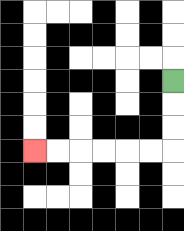{'start': '[7, 3]', 'end': '[1, 6]', 'path_directions': 'D,D,D,L,L,L,L,L,L', 'path_coordinates': '[[7, 3], [7, 4], [7, 5], [7, 6], [6, 6], [5, 6], [4, 6], [3, 6], [2, 6], [1, 6]]'}